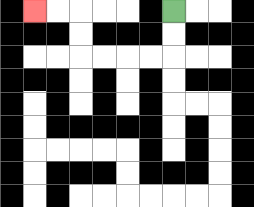{'start': '[7, 0]', 'end': '[1, 0]', 'path_directions': 'D,D,L,L,L,L,U,U,L,L', 'path_coordinates': '[[7, 0], [7, 1], [7, 2], [6, 2], [5, 2], [4, 2], [3, 2], [3, 1], [3, 0], [2, 0], [1, 0]]'}